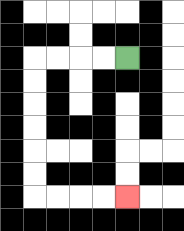{'start': '[5, 2]', 'end': '[5, 8]', 'path_directions': 'L,L,L,L,D,D,D,D,D,D,R,R,R,R', 'path_coordinates': '[[5, 2], [4, 2], [3, 2], [2, 2], [1, 2], [1, 3], [1, 4], [1, 5], [1, 6], [1, 7], [1, 8], [2, 8], [3, 8], [4, 8], [5, 8]]'}